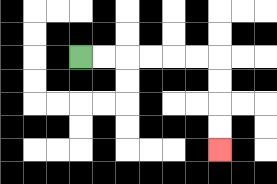{'start': '[3, 2]', 'end': '[9, 6]', 'path_directions': 'R,R,R,R,R,R,D,D,D,D', 'path_coordinates': '[[3, 2], [4, 2], [5, 2], [6, 2], [7, 2], [8, 2], [9, 2], [9, 3], [9, 4], [9, 5], [9, 6]]'}